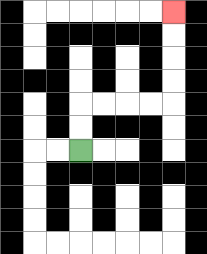{'start': '[3, 6]', 'end': '[7, 0]', 'path_directions': 'U,U,R,R,R,R,U,U,U,U', 'path_coordinates': '[[3, 6], [3, 5], [3, 4], [4, 4], [5, 4], [6, 4], [7, 4], [7, 3], [7, 2], [7, 1], [7, 0]]'}